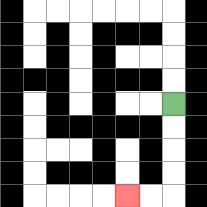{'start': '[7, 4]', 'end': '[5, 8]', 'path_directions': 'D,D,D,D,L,L', 'path_coordinates': '[[7, 4], [7, 5], [7, 6], [7, 7], [7, 8], [6, 8], [5, 8]]'}